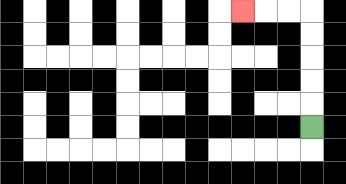{'start': '[13, 5]', 'end': '[10, 0]', 'path_directions': 'U,U,U,U,U,L,L,L', 'path_coordinates': '[[13, 5], [13, 4], [13, 3], [13, 2], [13, 1], [13, 0], [12, 0], [11, 0], [10, 0]]'}